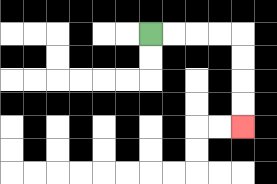{'start': '[6, 1]', 'end': '[10, 5]', 'path_directions': 'R,R,R,R,D,D,D,D', 'path_coordinates': '[[6, 1], [7, 1], [8, 1], [9, 1], [10, 1], [10, 2], [10, 3], [10, 4], [10, 5]]'}